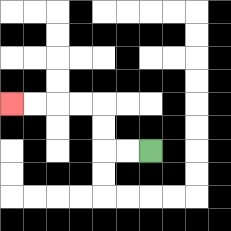{'start': '[6, 6]', 'end': '[0, 4]', 'path_directions': 'L,L,U,U,L,L,L,L', 'path_coordinates': '[[6, 6], [5, 6], [4, 6], [4, 5], [4, 4], [3, 4], [2, 4], [1, 4], [0, 4]]'}